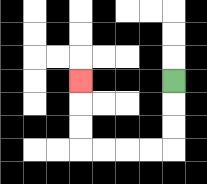{'start': '[7, 3]', 'end': '[3, 3]', 'path_directions': 'D,D,D,L,L,L,L,U,U,U', 'path_coordinates': '[[7, 3], [7, 4], [7, 5], [7, 6], [6, 6], [5, 6], [4, 6], [3, 6], [3, 5], [3, 4], [3, 3]]'}